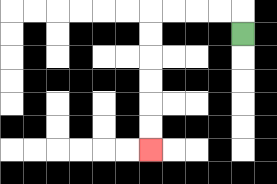{'start': '[10, 1]', 'end': '[6, 6]', 'path_directions': 'U,L,L,L,L,D,D,D,D,D,D', 'path_coordinates': '[[10, 1], [10, 0], [9, 0], [8, 0], [7, 0], [6, 0], [6, 1], [6, 2], [6, 3], [6, 4], [6, 5], [6, 6]]'}